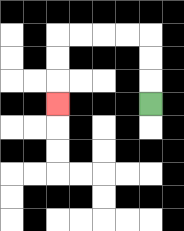{'start': '[6, 4]', 'end': '[2, 4]', 'path_directions': 'U,U,U,L,L,L,L,D,D,D', 'path_coordinates': '[[6, 4], [6, 3], [6, 2], [6, 1], [5, 1], [4, 1], [3, 1], [2, 1], [2, 2], [2, 3], [2, 4]]'}